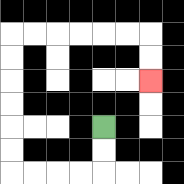{'start': '[4, 5]', 'end': '[6, 3]', 'path_directions': 'D,D,L,L,L,L,U,U,U,U,U,U,R,R,R,R,R,R,D,D', 'path_coordinates': '[[4, 5], [4, 6], [4, 7], [3, 7], [2, 7], [1, 7], [0, 7], [0, 6], [0, 5], [0, 4], [0, 3], [0, 2], [0, 1], [1, 1], [2, 1], [3, 1], [4, 1], [5, 1], [6, 1], [6, 2], [6, 3]]'}